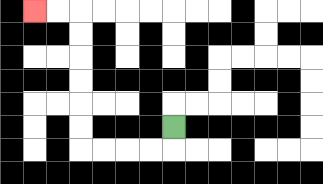{'start': '[7, 5]', 'end': '[1, 0]', 'path_directions': 'D,L,L,L,L,U,U,U,U,U,U,L,L', 'path_coordinates': '[[7, 5], [7, 6], [6, 6], [5, 6], [4, 6], [3, 6], [3, 5], [3, 4], [3, 3], [3, 2], [3, 1], [3, 0], [2, 0], [1, 0]]'}